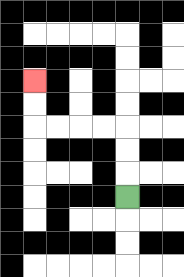{'start': '[5, 8]', 'end': '[1, 3]', 'path_directions': 'U,U,U,L,L,L,L,U,U', 'path_coordinates': '[[5, 8], [5, 7], [5, 6], [5, 5], [4, 5], [3, 5], [2, 5], [1, 5], [1, 4], [1, 3]]'}